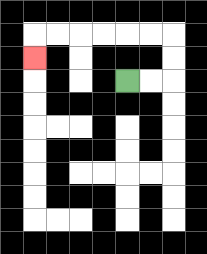{'start': '[5, 3]', 'end': '[1, 2]', 'path_directions': 'R,R,U,U,L,L,L,L,L,L,D', 'path_coordinates': '[[5, 3], [6, 3], [7, 3], [7, 2], [7, 1], [6, 1], [5, 1], [4, 1], [3, 1], [2, 1], [1, 1], [1, 2]]'}